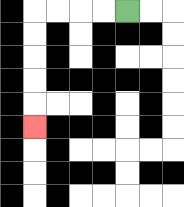{'start': '[5, 0]', 'end': '[1, 5]', 'path_directions': 'L,L,L,L,D,D,D,D,D', 'path_coordinates': '[[5, 0], [4, 0], [3, 0], [2, 0], [1, 0], [1, 1], [1, 2], [1, 3], [1, 4], [1, 5]]'}